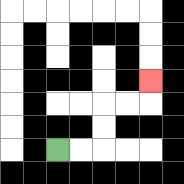{'start': '[2, 6]', 'end': '[6, 3]', 'path_directions': 'R,R,U,U,R,R,U', 'path_coordinates': '[[2, 6], [3, 6], [4, 6], [4, 5], [4, 4], [5, 4], [6, 4], [6, 3]]'}